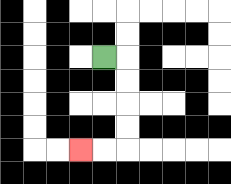{'start': '[4, 2]', 'end': '[3, 6]', 'path_directions': 'R,D,D,D,D,L,L', 'path_coordinates': '[[4, 2], [5, 2], [5, 3], [5, 4], [5, 5], [5, 6], [4, 6], [3, 6]]'}